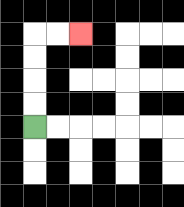{'start': '[1, 5]', 'end': '[3, 1]', 'path_directions': 'U,U,U,U,R,R', 'path_coordinates': '[[1, 5], [1, 4], [1, 3], [1, 2], [1, 1], [2, 1], [3, 1]]'}